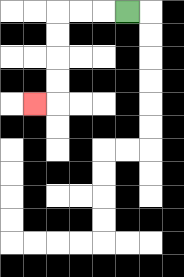{'start': '[5, 0]', 'end': '[1, 4]', 'path_directions': 'L,L,L,D,D,D,D,L', 'path_coordinates': '[[5, 0], [4, 0], [3, 0], [2, 0], [2, 1], [2, 2], [2, 3], [2, 4], [1, 4]]'}